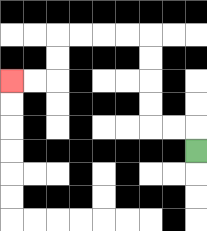{'start': '[8, 6]', 'end': '[0, 3]', 'path_directions': 'U,L,L,U,U,U,U,L,L,L,L,D,D,L,L', 'path_coordinates': '[[8, 6], [8, 5], [7, 5], [6, 5], [6, 4], [6, 3], [6, 2], [6, 1], [5, 1], [4, 1], [3, 1], [2, 1], [2, 2], [2, 3], [1, 3], [0, 3]]'}